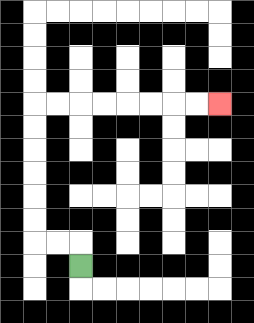{'start': '[3, 11]', 'end': '[9, 4]', 'path_directions': 'U,L,L,U,U,U,U,U,U,R,R,R,R,R,R,R,R', 'path_coordinates': '[[3, 11], [3, 10], [2, 10], [1, 10], [1, 9], [1, 8], [1, 7], [1, 6], [1, 5], [1, 4], [2, 4], [3, 4], [4, 4], [5, 4], [6, 4], [7, 4], [8, 4], [9, 4]]'}